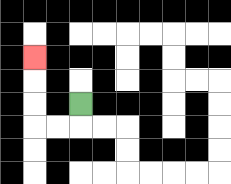{'start': '[3, 4]', 'end': '[1, 2]', 'path_directions': 'D,L,L,U,U,U', 'path_coordinates': '[[3, 4], [3, 5], [2, 5], [1, 5], [1, 4], [1, 3], [1, 2]]'}